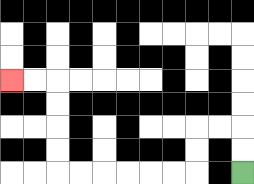{'start': '[10, 7]', 'end': '[0, 3]', 'path_directions': 'U,U,L,L,D,D,L,L,L,L,L,L,U,U,U,U,L,L', 'path_coordinates': '[[10, 7], [10, 6], [10, 5], [9, 5], [8, 5], [8, 6], [8, 7], [7, 7], [6, 7], [5, 7], [4, 7], [3, 7], [2, 7], [2, 6], [2, 5], [2, 4], [2, 3], [1, 3], [0, 3]]'}